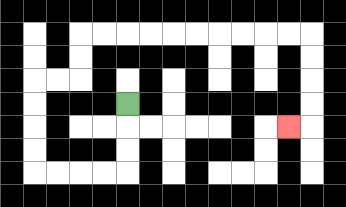{'start': '[5, 4]', 'end': '[12, 5]', 'path_directions': 'D,D,D,L,L,L,L,U,U,U,U,R,R,U,U,R,R,R,R,R,R,R,R,R,R,D,D,D,D,L', 'path_coordinates': '[[5, 4], [5, 5], [5, 6], [5, 7], [4, 7], [3, 7], [2, 7], [1, 7], [1, 6], [1, 5], [1, 4], [1, 3], [2, 3], [3, 3], [3, 2], [3, 1], [4, 1], [5, 1], [6, 1], [7, 1], [8, 1], [9, 1], [10, 1], [11, 1], [12, 1], [13, 1], [13, 2], [13, 3], [13, 4], [13, 5], [12, 5]]'}